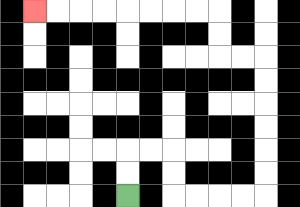{'start': '[5, 8]', 'end': '[1, 0]', 'path_directions': 'U,U,R,R,D,D,R,R,R,R,U,U,U,U,U,U,L,L,U,U,L,L,L,L,L,L,L,L', 'path_coordinates': '[[5, 8], [5, 7], [5, 6], [6, 6], [7, 6], [7, 7], [7, 8], [8, 8], [9, 8], [10, 8], [11, 8], [11, 7], [11, 6], [11, 5], [11, 4], [11, 3], [11, 2], [10, 2], [9, 2], [9, 1], [9, 0], [8, 0], [7, 0], [6, 0], [5, 0], [4, 0], [3, 0], [2, 0], [1, 0]]'}